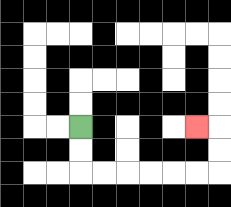{'start': '[3, 5]', 'end': '[8, 5]', 'path_directions': 'D,D,R,R,R,R,R,R,U,U,L', 'path_coordinates': '[[3, 5], [3, 6], [3, 7], [4, 7], [5, 7], [6, 7], [7, 7], [8, 7], [9, 7], [9, 6], [9, 5], [8, 5]]'}